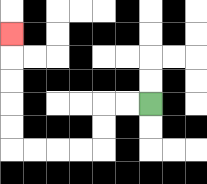{'start': '[6, 4]', 'end': '[0, 1]', 'path_directions': 'L,L,D,D,L,L,L,L,U,U,U,U,U', 'path_coordinates': '[[6, 4], [5, 4], [4, 4], [4, 5], [4, 6], [3, 6], [2, 6], [1, 6], [0, 6], [0, 5], [0, 4], [0, 3], [0, 2], [0, 1]]'}